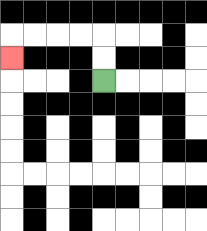{'start': '[4, 3]', 'end': '[0, 2]', 'path_directions': 'U,U,L,L,L,L,D', 'path_coordinates': '[[4, 3], [4, 2], [4, 1], [3, 1], [2, 1], [1, 1], [0, 1], [0, 2]]'}